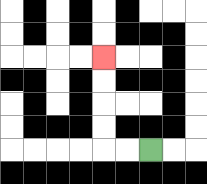{'start': '[6, 6]', 'end': '[4, 2]', 'path_directions': 'L,L,U,U,U,U', 'path_coordinates': '[[6, 6], [5, 6], [4, 6], [4, 5], [4, 4], [4, 3], [4, 2]]'}